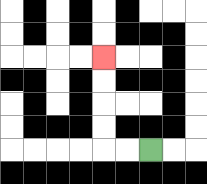{'start': '[6, 6]', 'end': '[4, 2]', 'path_directions': 'L,L,U,U,U,U', 'path_coordinates': '[[6, 6], [5, 6], [4, 6], [4, 5], [4, 4], [4, 3], [4, 2]]'}